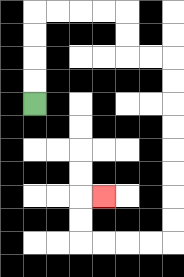{'start': '[1, 4]', 'end': '[4, 8]', 'path_directions': 'U,U,U,U,R,R,R,R,D,D,R,R,D,D,D,D,D,D,D,D,L,L,L,L,U,U,R', 'path_coordinates': '[[1, 4], [1, 3], [1, 2], [1, 1], [1, 0], [2, 0], [3, 0], [4, 0], [5, 0], [5, 1], [5, 2], [6, 2], [7, 2], [7, 3], [7, 4], [7, 5], [7, 6], [7, 7], [7, 8], [7, 9], [7, 10], [6, 10], [5, 10], [4, 10], [3, 10], [3, 9], [3, 8], [4, 8]]'}